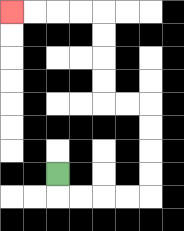{'start': '[2, 7]', 'end': '[0, 0]', 'path_directions': 'D,R,R,R,R,U,U,U,U,L,L,U,U,U,U,L,L,L,L', 'path_coordinates': '[[2, 7], [2, 8], [3, 8], [4, 8], [5, 8], [6, 8], [6, 7], [6, 6], [6, 5], [6, 4], [5, 4], [4, 4], [4, 3], [4, 2], [4, 1], [4, 0], [3, 0], [2, 0], [1, 0], [0, 0]]'}